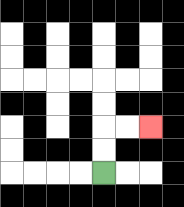{'start': '[4, 7]', 'end': '[6, 5]', 'path_directions': 'U,U,R,R', 'path_coordinates': '[[4, 7], [4, 6], [4, 5], [5, 5], [6, 5]]'}